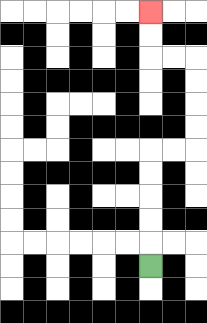{'start': '[6, 11]', 'end': '[6, 0]', 'path_directions': 'U,U,U,U,U,R,R,U,U,U,U,L,L,U,U', 'path_coordinates': '[[6, 11], [6, 10], [6, 9], [6, 8], [6, 7], [6, 6], [7, 6], [8, 6], [8, 5], [8, 4], [8, 3], [8, 2], [7, 2], [6, 2], [6, 1], [6, 0]]'}